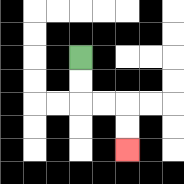{'start': '[3, 2]', 'end': '[5, 6]', 'path_directions': 'D,D,R,R,D,D', 'path_coordinates': '[[3, 2], [3, 3], [3, 4], [4, 4], [5, 4], [5, 5], [5, 6]]'}